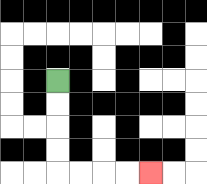{'start': '[2, 3]', 'end': '[6, 7]', 'path_directions': 'D,D,D,D,R,R,R,R', 'path_coordinates': '[[2, 3], [2, 4], [2, 5], [2, 6], [2, 7], [3, 7], [4, 7], [5, 7], [6, 7]]'}